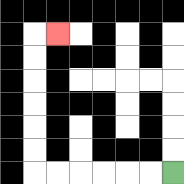{'start': '[7, 7]', 'end': '[2, 1]', 'path_directions': 'L,L,L,L,L,L,U,U,U,U,U,U,R', 'path_coordinates': '[[7, 7], [6, 7], [5, 7], [4, 7], [3, 7], [2, 7], [1, 7], [1, 6], [1, 5], [1, 4], [1, 3], [1, 2], [1, 1], [2, 1]]'}